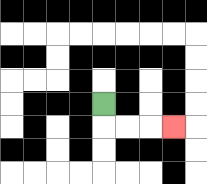{'start': '[4, 4]', 'end': '[7, 5]', 'path_directions': 'D,R,R,R', 'path_coordinates': '[[4, 4], [4, 5], [5, 5], [6, 5], [7, 5]]'}